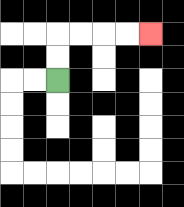{'start': '[2, 3]', 'end': '[6, 1]', 'path_directions': 'U,U,R,R,R,R', 'path_coordinates': '[[2, 3], [2, 2], [2, 1], [3, 1], [4, 1], [5, 1], [6, 1]]'}